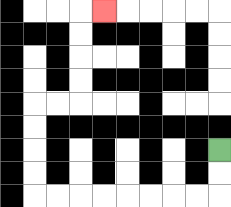{'start': '[9, 6]', 'end': '[4, 0]', 'path_directions': 'D,D,L,L,L,L,L,L,L,L,U,U,U,U,R,R,U,U,U,U,R', 'path_coordinates': '[[9, 6], [9, 7], [9, 8], [8, 8], [7, 8], [6, 8], [5, 8], [4, 8], [3, 8], [2, 8], [1, 8], [1, 7], [1, 6], [1, 5], [1, 4], [2, 4], [3, 4], [3, 3], [3, 2], [3, 1], [3, 0], [4, 0]]'}